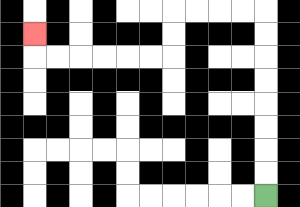{'start': '[11, 8]', 'end': '[1, 1]', 'path_directions': 'U,U,U,U,U,U,U,U,L,L,L,L,D,D,L,L,L,L,L,L,U', 'path_coordinates': '[[11, 8], [11, 7], [11, 6], [11, 5], [11, 4], [11, 3], [11, 2], [11, 1], [11, 0], [10, 0], [9, 0], [8, 0], [7, 0], [7, 1], [7, 2], [6, 2], [5, 2], [4, 2], [3, 2], [2, 2], [1, 2], [1, 1]]'}